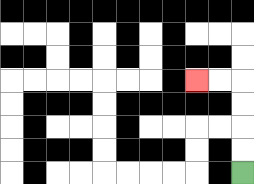{'start': '[10, 7]', 'end': '[8, 3]', 'path_directions': 'U,U,U,U,L,L', 'path_coordinates': '[[10, 7], [10, 6], [10, 5], [10, 4], [10, 3], [9, 3], [8, 3]]'}